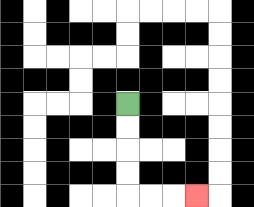{'start': '[5, 4]', 'end': '[8, 8]', 'path_directions': 'D,D,D,D,R,R,R', 'path_coordinates': '[[5, 4], [5, 5], [5, 6], [5, 7], [5, 8], [6, 8], [7, 8], [8, 8]]'}